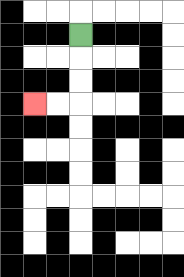{'start': '[3, 1]', 'end': '[1, 4]', 'path_directions': 'D,D,D,L,L', 'path_coordinates': '[[3, 1], [3, 2], [3, 3], [3, 4], [2, 4], [1, 4]]'}